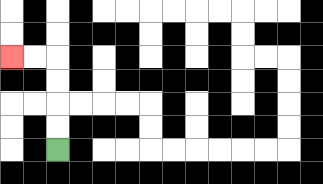{'start': '[2, 6]', 'end': '[0, 2]', 'path_directions': 'U,U,U,U,L,L', 'path_coordinates': '[[2, 6], [2, 5], [2, 4], [2, 3], [2, 2], [1, 2], [0, 2]]'}